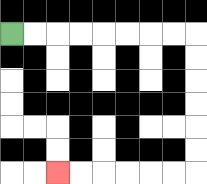{'start': '[0, 1]', 'end': '[2, 7]', 'path_directions': 'R,R,R,R,R,R,R,R,D,D,D,D,D,D,L,L,L,L,L,L', 'path_coordinates': '[[0, 1], [1, 1], [2, 1], [3, 1], [4, 1], [5, 1], [6, 1], [7, 1], [8, 1], [8, 2], [8, 3], [8, 4], [8, 5], [8, 6], [8, 7], [7, 7], [6, 7], [5, 7], [4, 7], [3, 7], [2, 7]]'}